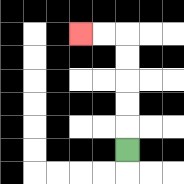{'start': '[5, 6]', 'end': '[3, 1]', 'path_directions': 'U,U,U,U,U,L,L', 'path_coordinates': '[[5, 6], [5, 5], [5, 4], [5, 3], [5, 2], [5, 1], [4, 1], [3, 1]]'}